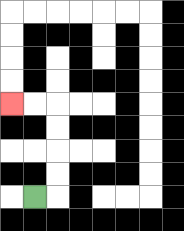{'start': '[1, 8]', 'end': '[0, 4]', 'path_directions': 'R,U,U,U,U,L,L', 'path_coordinates': '[[1, 8], [2, 8], [2, 7], [2, 6], [2, 5], [2, 4], [1, 4], [0, 4]]'}